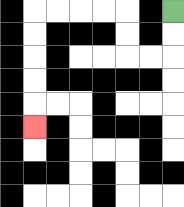{'start': '[7, 0]', 'end': '[1, 5]', 'path_directions': 'D,D,L,L,U,U,L,L,L,L,D,D,D,D,D', 'path_coordinates': '[[7, 0], [7, 1], [7, 2], [6, 2], [5, 2], [5, 1], [5, 0], [4, 0], [3, 0], [2, 0], [1, 0], [1, 1], [1, 2], [1, 3], [1, 4], [1, 5]]'}